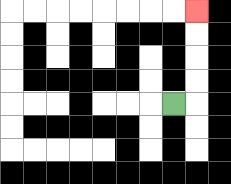{'start': '[7, 4]', 'end': '[8, 0]', 'path_directions': 'R,U,U,U,U', 'path_coordinates': '[[7, 4], [8, 4], [8, 3], [8, 2], [8, 1], [8, 0]]'}